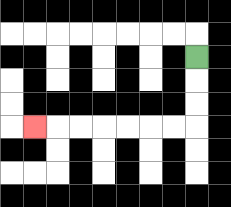{'start': '[8, 2]', 'end': '[1, 5]', 'path_directions': 'D,D,D,L,L,L,L,L,L,L', 'path_coordinates': '[[8, 2], [8, 3], [8, 4], [8, 5], [7, 5], [6, 5], [5, 5], [4, 5], [3, 5], [2, 5], [1, 5]]'}